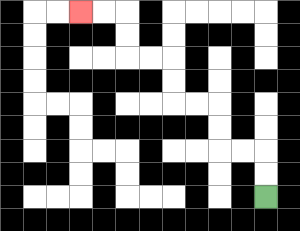{'start': '[11, 8]', 'end': '[3, 0]', 'path_directions': 'U,U,L,L,U,U,L,L,U,U,L,L,U,U,L,L', 'path_coordinates': '[[11, 8], [11, 7], [11, 6], [10, 6], [9, 6], [9, 5], [9, 4], [8, 4], [7, 4], [7, 3], [7, 2], [6, 2], [5, 2], [5, 1], [5, 0], [4, 0], [3, 0]]'}